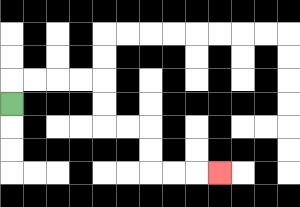{'start': '[0, 4]', 'end': '[9, 7]', 'path_directions': 'U,R,R,R,R,D,D,R,R,D,D,R,R,R', 'path_coordinates': '[[0, 4], [0, 3], [1, 3], [2, 3], [3, 3], [4, 3], [4, 4], [4, 5], [5, 5], [6, 5], [6, 6], [6, 7], [7, 7], [8, 7], [9, 7]]'}